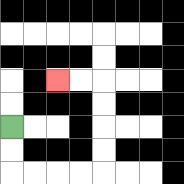{'start': '[0, 5]', 'end': '[2, 3]', 'path_directions': 'D,D,R,R,R,R,U,U,U,U,L,L', 'path_coordinates': '[[0, 5], [0, 6], [0, 7], [1, 7], [2, 7], [3, 7], [4, 7], [4, 6], [4, 5], [4, 4], [4, 3], [3, 3], [2, 3]]'}